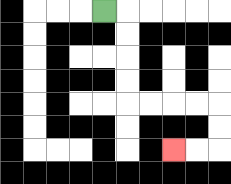{'start': '[4, 0]', 'end': '[7, 6]', 'path_directions': 'R,D,D,D,D,R,R,R,R,D,D,L,L', 'path_coordinates': '[[4, 0], [5, 0], [5, 1], [5, 2], [5, 3], [5, 4], [6, 4], [7, 4], [8, 4], [9, 4], [9, 5], [9, 6], [8, 6], [7, 6]]'}